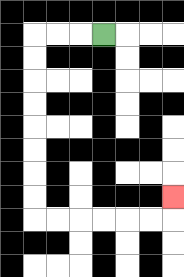{'start': '[4, 1]', 'end': '[7, 8]', 'path_directions': 'L,L,L,D,D,D,D,D,D,D,D,R,R,R,R,R,R,U', 'path_coordinates': '[[4, 1], [3, 1], [2, 1], [1, 1], [1, 2], [1, 3], [1, 4], [1, 5], [1, 6], [1, 7], [1, 8], [1, 9], [2, 9], [3, 9], [4, 9], [5, 9], [6, 9], [7, 9], [7, 8]]'}